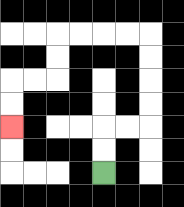{'start': '[4, 7]', 'end': '[0, 5]', 'path_directions': 'U,U,R,R,U,U,U,U,L,L,L,L,D,D,L,L,D,D', 'path_coordinates': '[[4, 7], [4, 6], [4, 5], [5, 5], [6, 5], [6, 4], [6, 3], [6, 2], [6, 1], [5, 1], [4, 1], [3, 1], [2, 1], [2, 2], [2, 3], [1, 3], [0, 3], [0, 4], [0, 5]]'}